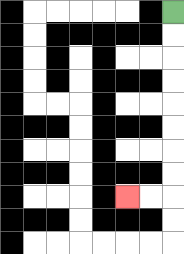{'start': '[7, 0]', 'end': '[5, 8]', 'path_directions': 'D,D,D,D,D,D,D,D,L,L', 'path_coordinates': '[[7, 0], [7, 1], [7, 2], [7, 3], [7, 4], [7, 5], [7, 6], [7, 7], [7, 8], [6, 8], [5, 8]]'}